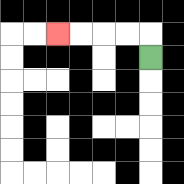{'start': '[6, 2]', 'end': '[2, 1]', 'path_directions': 'U,L,L,L,L', 'path_coordinates': '[[6, 2], [6, 1], [5, 1], [4, 1], [3, 1], [2, 1]]'}